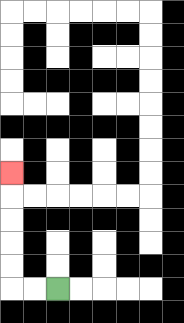{'start': '[2, 12]', 'end': '[0, 7]', 'path_directions': 'L,L,U,U,U,U,U', 'path_coordinates': '[[2, 12], [1, 12], [0, 12], [0, 11], [0, 10], [0, 9], [0, 8], [0, 7]]'}